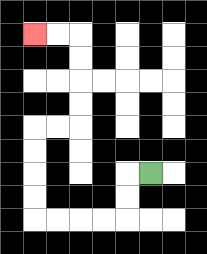{'start': '[6, 7]', 'end': '[1, 1]', 'path_directions': 'L,D,D,L,L,L,L,U,U,U,U,R,R,U,U,U,U,L,L', 'path_coordinates': '[[6, 7], [5, 7], [5, 8], [5, 9], [4, 9], [3, 9], [2, 9], [1, 9], [1, 8], [1, 7], [1, 6], [1, 5], [2, 5], [3, 5], [3, 4], [3, 3], [3, 2], [3, 1], [2, 1], [1, 1]]'}